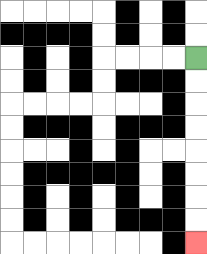{'start': '[8, 2]', 'end': '[8, 10]', 'path_directions': 'D,D,D,D,D,D,D,D', 'path_coordinates': '[[8, 2], [8, 3], [8, 4], [8, 5], [8, 6], [8, 7], [8, 8], [8, 9], [8, 10]]'}